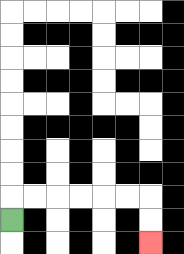{'start': '[0, 9]', 'end': '[6, 10]', 'path_directions': 'U,R,R,R,R,R,R,D,D', 'path_coordinates': '[[0, 9], [0, 8], [1, 8], [2, 8], [3, 8], [4, 8], [5, 8], [6, 8], [6, 9], [6, 10]]'}